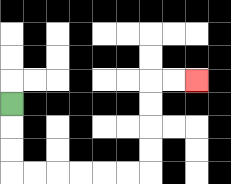{'start': '[0, 4]', 'end': '[8, 3]', 'path_directions': 'D,D,D,R,R,R,R,R,R,U,U,U,U,R,R', 'path_coordinates': '[[0, 4], [0, 5], [0, 6], [0, 7], [1, 7], [2, 7], [3, 7], [4, 7], [5, 7], [6, 7], [6, 6], [6, 5], [6, 4], [6, 3], [7, 3], [8, 3]]'}